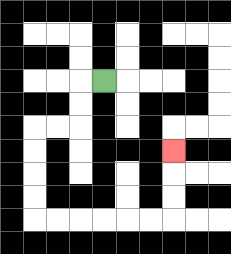{'start': '[4, 3]', 'end': '[7, 6]', 'path_directions': 'L,D,D,L,L,D,D,D,D,R,R,R,R,R,R,U,U,U', 'path_coordinates': '[[4, 3], [3, 3], [3, 4], [3, 5], [2, 5], [1, 5], [1, 6], [1, 7], [1, 8], [1, 9], [2, 9], [3, 9], [4, 9], [5, 9], [6, 9], [7, 9], [7, 8], [7, 7], [7, 6]]'}